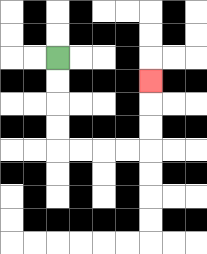{'start': '[2, 2]', 'end': '[6, 3]', 'path_directions': 'D,D,D,D,R,R,R,R,U,U,U', 'path_coordinates': '[[2, 2], [2, 3], [2, 4], [2, 5], [2, 6], [3, 6], [4, 6], [5, 6], [6, 6], [6, 5], [6, 4], [6, 3]]'}